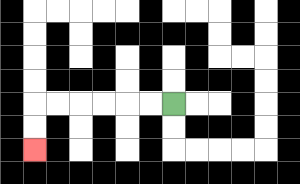{'start': '[7, 4]', 'end': '[1, 6]', 'path_directions': 'L,L,L,L,L,L,D,D', 'path_coordinates': '[[7, 4], [6, 4], [5, 4], [4, 4], [3, 4], [2, 4], [1, 4], [1, 5], [1, 6]]'}